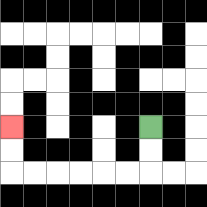{'start': '[6, 5]', 'end': '[0, 5]', 'path_directions': 'D,D,L,L,L,L,L,L,U,U', 'path_coordinates': '[[6, 5], [6, 6], [6, 7], [5, 7], [4, 7], [3, 7], [2, 7], [1, 7], [0, 7], [0, 6], [0, 5]]'}